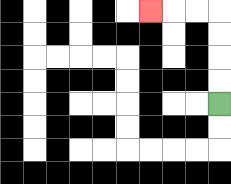{'start': '[9, 4]', 'end': '[6, 0]', 'path_directions': 'U,U,U,U,L,L,L', 'path_coordinates': '[[9, 4], [9, 3], [9, 2], [9, 1], [9, 0], [8, 0], [7, 0], [6, 0]]'}